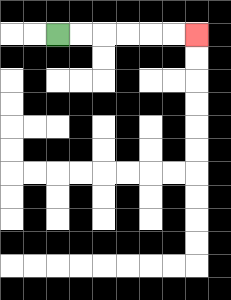{'start': '[2, 1]', 'end': '[8, 1]', 'path_directions': 'R,R,R,R,R,R', 'path_coordinates': '[[2, 1], [3, 1], [4, 1], [5, 1], [6, 1], [7, 1], [8, 1]]'}